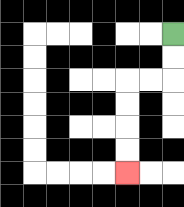{'start': '[7, 1]', 'end': '[5, 7]', 'path_directions': 'D,D,L,L,D,D,D,D', 'path_coordinates': '[[7, 1], [7, 2], [7, 3], [6, 3], [5, 3], [5, 4], [5, 5], [5, 6], [5, 7]]'}